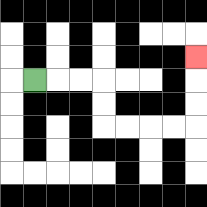{'start': '[1, 3]', 'end': '[8, 2]', 'path_directions': 'R,R,R,D,D,R,R,R,R,U,U,U', 'path_coordinates': '[[1, 3], [2, 3], [3, 3], [4, 3], [4, 4], [4, 5], [5, 5], [6, 5], [7, 5], [8, 5], [8, 4], [8, 3], [8, 2]]'}